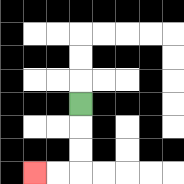{'start': '[3, 4]', 'end': '[1, 7]', 'path_directions': 'D,D,D,L,L', 'path_coordinates': '[[3, 4], [3, 5], [3, 6], [3, 7], [2, 7], [1, 7]]'}